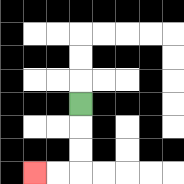{'start': '[3, 4]', 'end': '[1, 7]', 'path_directions': 'D,D,D,L,L', 'path_coordinates': '[[3, 4], [3, 5], [3, 6], [3, 7], [2, 7], [1, 7]]'}